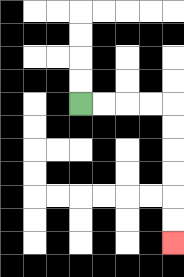{'start': '[3, 4]', 'end': '[7, 10]', 'path_directions': 'R,R,R,R,D,D,D,D,D,D', 'path_coordinates': '[[3, 4], [4, 4], [5, 4], [6, 4], [7, 4], [7, 5], [7, 6], [7, 7], [7, 8], [7, 9], [7, 10]]'}